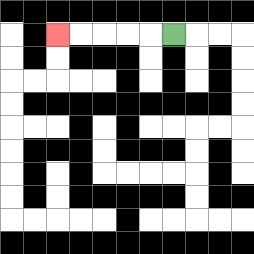{'start': '[7, 1]', 'end': '[2, 1]', 'path_directions': 'L,L,L,L,L', 'path_coordinates': '[[7, 1], [6, 1], [5, 1], [4, 1], [3, 1], [2, 1]]'}